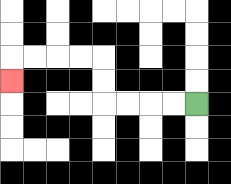{'start': '[8, 4]', 'end': '[0, 3]', 'path_directions': 'L,L,L,L,U,U,L,L,L,L,D', 'path_coordinates': '[[8, 4], [7, 4], [6, 4], [5, 4], [4, 4], [4, 3], [4, 2], [3, 2], [2, 2], [1, 2], [0, 2], [0, 3]]'}